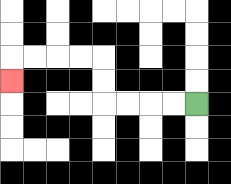{'start': '[8, 4]', 'end': '[0, 3]', 'path_directions': 'L,L,L,L,U,U,L,L,L,L,D', 'path_coordinates': '[[8, 4], [7, 4], [6, 4], [5, 4], [4, 4], [4, 3], [4, 2], [3, 2], [2, 2], [1, 2], [0, 2], [0, 3]]'}